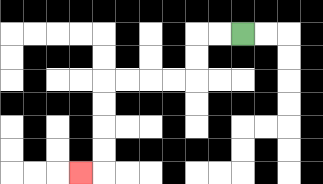{'start': '[10, 1]', 'end': '[3, 7]', 'path_directions': 'L,L,D,D,L,L,L,L,D,D,D,D,L', 'path_coordinates': '[[10, 1], [9, 1], [8, 1], [8, 2], [8, 3], [7, 3], [6, 3], [5, 3], [4, 3], [4, 4], [4, 5], [4, 6], [4, 7], [3, 7]]'}